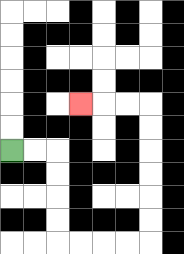{'start': '[0, 6]', 'end': '[3, 4]', 'path_directions': 'R,R,D,D,D,D,R,R,R,R,U,U,U,U,U,U,L,L,L', 'path_coordinates': '[[0, 6], [1, 6], [2, 6], [2, 7], [2, 8], [2, 9], [2, 10], [3, 10], [4, 10], [5, 10], [6, 10], [6, 9], [6, 8], [6, 7], [6, 6], [6, 5], [6, 4], [5, 4], [4, 4], [3, 4]]'}